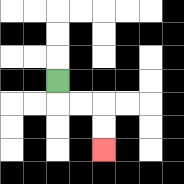{'start': '[2, 3]', 'end': '[4, 6]', 'path_directions': 'D,R,R,D,D', 'path_coordinates': '[[2, 3], [2, 4], [3, 4], [4, 4], [4, 5], [4, 6]]'}